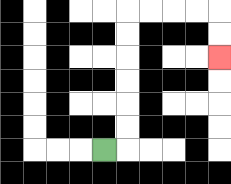{'start': '[4, 6]', 'end': '[9, 2]', 'path_directions': 'R,U,U,U,U,U,U,R,R,R,R,D,D', 'path_coordinates': '[[4, 6], [5, 6], [5, 5], [5, 4], [5, 3], [5, 2], [5, 1], [5, 0], [6, 0], [7, 0], [8, 0], [9, 0], [9, 1], [9, 2]]'}